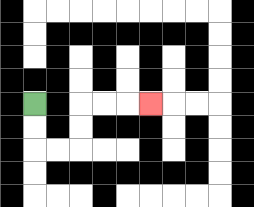{'start': '[1, 4]', 'end': '[6, 4]', 'path_directions': 'D,D,R,R,U,U,R,R,R', 'path_coordinates': '[[1, 4], [1, 5], [1, 6], [2, 6], [3, 6], [3, 5], [3, 4], [4, 4], [5, 4], [6, 4]]'}